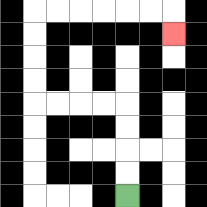{'start': '[5, 8]', 'end': '[7, 1]', 'path_directions': 'U,U,U,U,L,L,L,L,U,U,U,U,R,R,R,R,R,R,D', 'path_coordinates': '[[5, 8], [5, 7], [5, 6], [5, 5], [5, 4], [4, 4], [3, 4], [2, 4], [1, 4], [1, 3], [1, 2], [1, 1], [1, 0], [2, 0], [3, 0], [4, 0], [5, 0], [6, 0], [7, 0], [7, 1]]'}